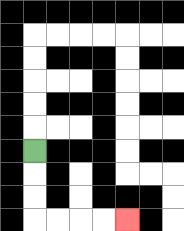{'start': '[1, 6]', 'end': '[5, 9]', 'path_directions': 'D,D,D,R,R,R,R', 'path_coordinates': '[[1, 6], [1, 7], [1, 8], [1, 9], [2, 9], [3, 9], [4, 9], [5, 9]]'}